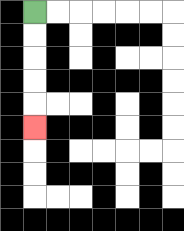{'start': '[1, 0]', 'end': '[1, 5]', 'path_directions': 'D,D,D,D,D', 'path_coordinates': '[[1, 0], [1, 1], [1, 2], [1, 3], [1, 4], [1, 5]]'}